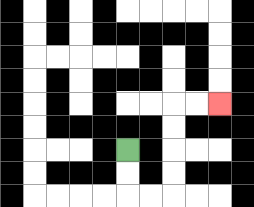{'start': '[5, 6]', 'end': '[9, 4]', 'path_directions': 'D,D,R,R,U,U,U,U,R,R', 'path_coordinates': '[[5, 6], [5, 7], [5, 8], [6, 8], [7, 8], [7, 7], [7, 6], [7, 5], [7, 4], [8, 4], [9, 4]]'}